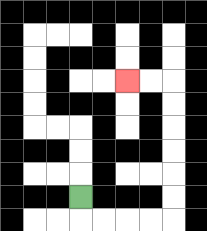{'start': '[3, 8]', 'end': '[5, 3]', 'path_directions': 'D,R,R,R,R,U,U,U,U,U,U,L,L', 'path_coordinates': '[[3, 8], [3, 9], [4, 9], [5, 9], [6, 9], [7, 9], [7, 8], [7, 7], [7, 6], [7, 5], [7, 4], [7, 3], [6, 3], [5, 3]]'}